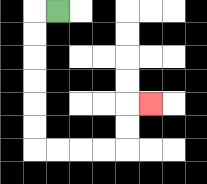{'start': '[2, 0]', 'end': '[6, 4]', 'path_directions': 'L,D,D,D,D,D,D,R,R,R,R,U,U,R', 'path_coordinates': '[[2, 0], [1, 0], [1, 1], [1, 2], [1, 3], [1, 4], [1, 5], [1, 6], [2, 6], [3, 6], [4, 6], [5, 6], [5, 5], [5, 4], [6, 4]]'}